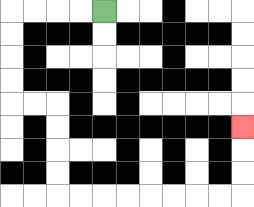{'start': '[4, 0]', 'end': '[10, 5]', 'path_directions': 'L,L,L,L,D,D,D,D,R,R,D,D,D,D,R,R,R,R,R,R,R,R,U,U,U', 'path_coordinates': '[[4, 0], [3, 0], [2, 0], [1, 0], [0, 0], [0, 1], [0, 2], [0, 3], [0, 4], [1, 4], [2, 4], [2, 5], [2, 6], [2, 7], [2, 8], [3, 8], [4, 8], [5, 8], [6, 8], [7, 8], [8, 8], [9, 8], [10, 8], [10, 7], [10, 6], [10, 5]]'}